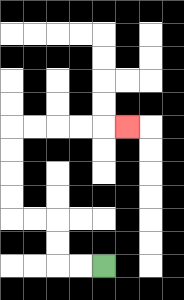{'start': '[4, 11]', 'end': '[5, 5]', 'path_directions': 'L,L,U,U,L,L,U,U,U,U,R,R,R,R,R', 'path_coordinates': '[[4, 11], [3, 11], [2, 11], [2, 10], [2, 9], [1, 9], [0, 9], [0, 8], [0, 7], [0, 6], [0, 5], [1, 5], [2, 5], [3, 5], [4, 5], [5, 5]]'}